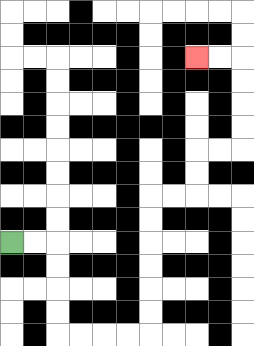{'start': '[0, 10]', 'end': '[8, 2]', 'path_directions': 'R,R,D,D,D,D,R,R,R,R,U,U,U,U,U,U,R,R,U,U,R,R,U,U,U,U,L,L', 'path_coordinates': '[[0, 10], [1, 10], [2, 10], [2, 11], [2, 12], [2, 13], [2, 14], [3, 14], [4, 14], [5, 14], [6, 14], [6, 13], [6, 12], [6, 11], [6, 10], [6, 9], [6, 8], [7, 8], [8, 8], [8, 7], [8, 6], [9, 6], [10, 6], [10, 5], [10, 4], [10, 3], [10, 2], [9, 2], [8, 2]]'}